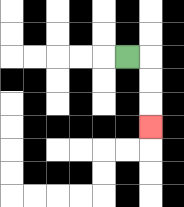{'start': '[5, 2]', 'end': '[6, 5]', 'path_directions': 'R,D,D,D', 'path_coordinates': '[[5, 2], [6, 2], [6, 3], [6, 4], [6, 5]]'}